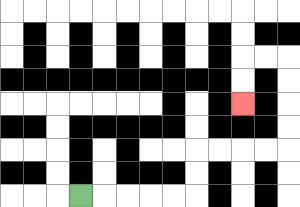{'start': '[3, 8]', 'end': '[10, 4]', 'path_directions': 'R,R,R,R,R,U,U,R,R,R,R,U,U,U,U,L,L,D,D', 'path_coordinates': '[[3, 8], [4, 8], [5, 8], [6, 8], [7, 8], [8, 8], [8, 7], [8, 6], [9, 6], [10, 6], [11, 6], [12, 6], [12, 5], [12, 4], [12, 3], [12, 2], [11, 2], [10, 2], [10, 3], [10, 4]]'}